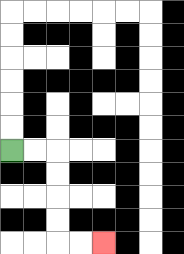{'start': '[0, 6]', 'end': '[4, 10]', 'path_directions': 'R,R,D,D,D,D,R,R', 'path_coordinates': '[[0, 6], [1, 6], [2, 6], [2, 7], [2, 8], [2, 9], [2, 10], [3, 10], [4, 10]]'}